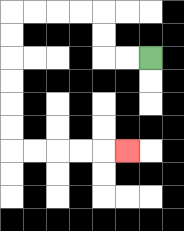{'start': '[6, 2]', 'end': '[5, 6]', 'path_directions': 'L,L,U,U,L,L,L,L,D,D,D,D,D,D,R,R,R,R,R', 'path_coordinates': '[[6, 2], [5, 2], [4, 2], [4, 1], [4, 0], [3, 0], [2, 0], [1, 0], [0, 0], [0, 1], [0, 2], [0, 3], [0, 4], [0, 5], [0, 6], [1, 6], [2, 6], [3, 6], [4, 6], [5, 6]]'}